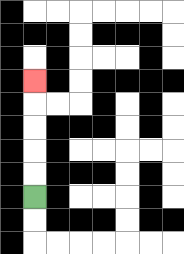{'start': '[1, 8]', 'end': '[1, 3]', 'path_directions': 'U,U,U,U,U', 'path_coordinates': '[[1, 8], [1, 7], [1, 6], [1, 5], [1, 4], [1, 3]]'}